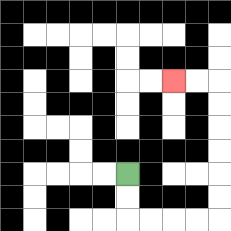{'start': '[5, 7]', 'end': '[7, 3]', 'path_directions': 'D,D,R,R,R,R,U,U,U,U,U,U,L,L', 'path_coordinates': '[[5, 7], [5, 8], [5, 9], [6, 9], [7, 9], [8, 9], [9, 9], [9, 8], [9, 7], [9, 6], [9, 5], [9, 4], [9, 3], [8, 3], [7, 3]]'}